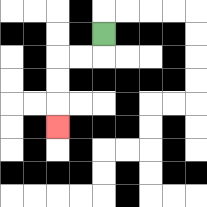{'start': '[4, 1]', 'end': '[2, 5]', 'path_directions': 'D,L,L,D,D,D', 'path_coordinates': '[[4, 1], [4, 2], [3, 2], [2, 2], [2, 3], [2, 4], [2, 5]]'}